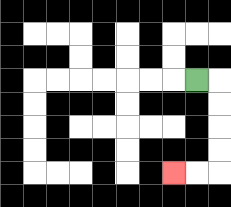{'start': '[8, 3]', 'end': '[7, 7]', 'path_directions': 'R,D,D,D,D,L,L', 'path_coordinates': '[[8, 3], [9, 3], [9, 4], [9, 5], [9, 6], [9, 7], [8, 7], [7, 7]]'}